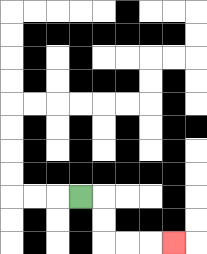{'start': '[3, 8]', 'end': '[7, 10]', 'path_directions': 'R,D,D,R,R,R', 'path_coordinates': '[[3, 8], [4, 8], [4, 9], [4, 10], [5, 10], [6, 10], [7, 10]]'}